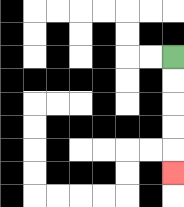{'start': '[7, 2]', 'end': '[7, 7]', 'path_directions': 'D,D,D,D,D', 'path_coordinates': '[[7, 2], [7, 3], [7, 4], [7, 5], [7, 6], [7, 7]]'}